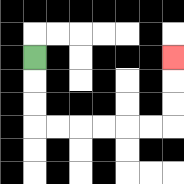{'start': '[1, 2]', 'end': '[7, 2]', 'path_directions': 'D,D,D,R,R,R,R,R,R,U,U,U', 'path_coordinates': '[[1, 2], [1, 3], [1, 4], [1, 5], [2, 5], [3, 5], [4, 5], [5, 5], [6, 5], [7, 5], [7, 4], [7, 3], [7, 2]]'}